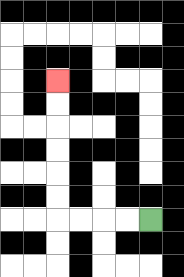{'start': '[6, 9]', 'end': '[2, 3]', 'path_directions': 'L,L,L,L,U,U,U,U,U,U', 'path_coordinates': '[[6, 9], [5, 9], [4, 9], [3, 9], [2, 9], [2, 8], [2, 7], [2, 6], [2, 5], [2, 4], [2, 3]]'}